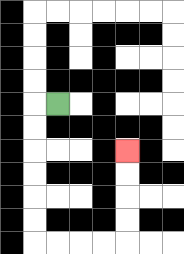{'start': '[2, 4]', 'end': '[5, 6]', 'path_directions': 'L,D,D,D,D,D,D,R,R,R,R,U,U,U,U', 'path_coordinates': '[[2, 4], [1, 4], [1, 5], [1, 6], [1, 7], [1, 8], [1, 9], [1, 10], [2, 10], [3, 10], [4, 10], [5, 10], [5, 9], [5, 8], [5, 7], [5, 6]]'}